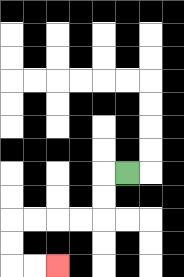{'start': '[5, 7]', 'end': '[2, 11]', 'path_directions': 'L,D,D,L,L,L,L,D,D,R,R', 'path_coordinates': '[[5, 7], [4, 7], [4, 8], [4, 9], [3, 9], [2, 9], [1, 9], [0, 9], [0, 10], [0, 11], [1, 11], [2, 11]]'}